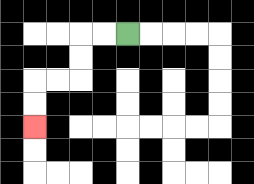{'start': '[5, 1]', 'end': '[1, 5]', 'path_directions': 'L,L,D,D,L,L,D,D', 'path_coordinates': '[[5, 1], [4, 1], [3, 1], [3, 2], [3, 3], [2, 3], [1, 3], [1, 4], [1, 5]]'}